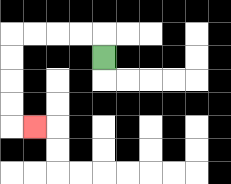{'start': '[4, 2]', 'end': '[1, 5]', 'path_directions': 'U,L,L,L,L,D,D,D,D,R', 'path_coordinates': '[[4, 2], [4, 1], [3, 1], [2, 1], [1, 1], [0, 1], [0, 2], [0, 3], [0, 4], [0, 5], [1, 5]]'}